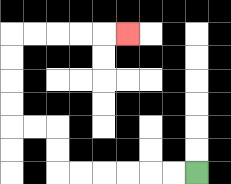{'start': '[8, 7]', 'end': '[5, 1]', 'path_directions': 'L,L,L,L,L,L,U,U,L,L,U,U,U,U,R,R,R,R,R', 'path_coordinates': '[[8, 7], [7, 7], [6, 7], [5, 7], [4, 7], [3, 7], [2, 7], [2, 6], [2, 5], [1, 5], [0, 5], [0, 4], [0, 3], [0, 2], [0, 1], [1, 1], [2, 1], [3, 1], [4, 1], [5, 1]]'}